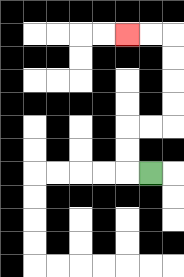{'start': '[6, 7]', 'end': '[5, 1]', 'path_directions': 'L,U,U,R,R,U,U,U,U,L,L', 'path_coordinates': '[[6, 7], [5, 7], [5, 6], [5, 5], [6, 5], [7, 5], [7, 4], [7, 3], [7, 2], [7, 1], [6, 1], [5, 1]]'}